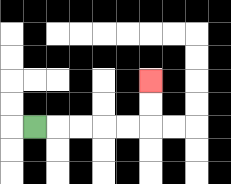{'start': '[1, 5]', 'end': '[6, 3]', 'path_directions': 'R,R,R,R,R,U,U', 'path_coordinates': '[[1, 5], [2, 5], [3, 5], [4, 5], [5, 5], [6, 5], [6, 4], [6, 3]]'}